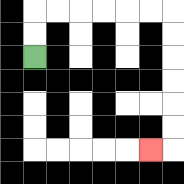{'start': '[1, 2]', 'end': '[6, 6]', 'path_directions': 'U,U,R,R,R,R,R,R,D,D,D,D,D,D,L', 'path_coordinates': '[[1, 2], [1, 1], [1, 0], [2, 0], [3, 0], [4, 0], [5, 0], [6, 0], [7, 0], [7, 1], [7, 2], [7, 3], [7, 4], [7, 5], [7, 6], [6, 6]]'}